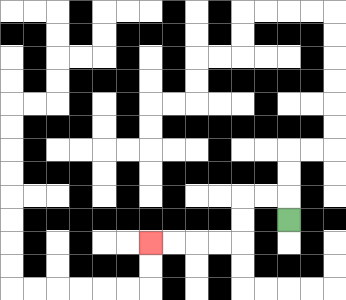{'start': '[12, 9]', 'end': '[6, 10]', 'path_directions': 'U,L,L,D,D,L,L,L,L', 'path_coordinates': '[[12, 9], [12, 8], [11, 8], [10, 8], [10, 9], [10, 10], [9, 10], [8, 10], [7, 10], [6, 10]]'}